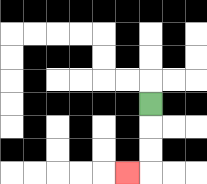{'start': '[6, 4]', 'end': '[5, 7]', 'path_directions': 'D,D,D,L', 'path_coordinates': '[[6, 4], [6, 5], [6, 6], [6, 7], [5, 7]]'}